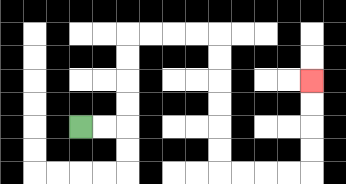{'start': '[3, 5]', 'end': '[13, 3]', 'path_directions': 'R,R,U,U,U,U,R,R,R,R,D,D,D,D,D,D,R,R,R,R,U,U,U,U', 'path_coordinates': '[[3, 5], [4, 5], [5, 5], [5, 4], [5, 3], [5, 2], [5, 1], [6, 1], [7, 1], [8, 1], [9, 1], [9, 2], [9, 3], [9, 4], [9, 5], [9, 6], [9, 7], [10, 7], [11, 7], [12, 7], [13, 7], [13, 6], [13, 5], [13, 4], [13, 3]]'}